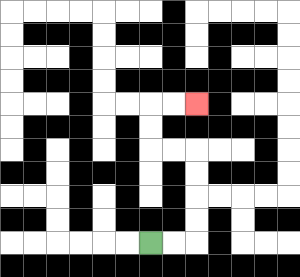{'start': '[6, 10]', 'end': '[8, 4]', 'path_directions': 'R,R,U,U,U,U,L,L,U,U,R,R', 'path_coordinates': '[[6, 10], [7, 10], [8, 10], [8, 9], [8, 8], [8, 7], [8, 6], [7, 6], [6, 6], [6, 5], [6, 4], [7, 4], [8, 4]]'}